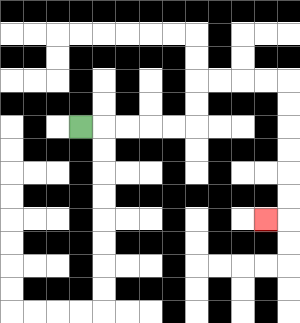{'start': '[3, 5]', 'end': '[11, 9]', 'path_directions': 'R,R,R,R,R,U,U,R,R,R,R,D,D,D,D,D,D,L', 'path_coordinates': '[[3, 5], [4, 5], [5, 5], [6, 5], [7, 5], [8, 5], [8, 4], [8, 3], [9, 3], [10, 3], [11, 3], [12, 3], [12, 4], [12, 5], [12, 6], [12, 7], [12, 8], [12, 9], [11, 9]]'}